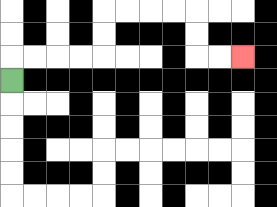{'start': '[0, 3]', 'end': '[10, 2]', 'path_directions': 'U,R,R,R,R,U,U,R,R,R,R,D,D,R,R', 'path_coordinates': '[[0, 3], [0, 2], [1, 2], [2, 2], [3, 2], [4, 2], [4, 1], [4, 0], [5, 0], [6, 0], [7, 0], [8, 0], [8, 1], [8, 2], [9, 2], [10, 2]]'}